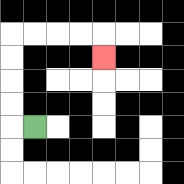{'start': '[1, 5]', 'end': '[4, 2]', 'path_directions': 'L,U,U,U,U,R,R,R,R,D', 'path_coordinates': '[[1, 5], [0, 5], [0, 4], [0, 3], [0, 2], [0, 1], [1, 1], [2, 1], [3, 1], [4, 1], [4, 2]]'}